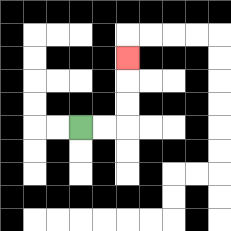{'start': '[3, 5]', 'end': '[5, 2]', 'path_directions': 'R,R,U,U,U', 'path_coordinates': '[[3, 5], [4, 5], [5, 5], [5, 4], [5, 3], [5, 2]]'}